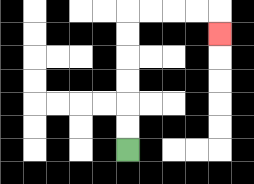{'start': '[5, 6]', 'end': '[9, 1]', 'path_directions': 'U,U,U,U,U,U,R,R,R,R,D', 'path_coordinates': '[[5, 6], [5, 5], [5, 4], [5, 3], [5, 2], [5, 1], [5, 0], [6, 0], [7, 0], [8, 0], [9, 0], [9, 1]]'}